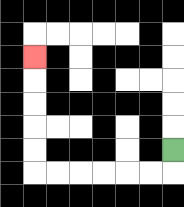{'start': '[7, 6]', 'end': '[1, 2]', 'path_directions': 'D,L,L,L,L,L,L,U,U,U,U,U', 'path_coordinates': '[[7, 6], [7, 7], [6, 7], [5, 7], [4, 7], [3, 7], [2, 7], [1, 7], [1, 6], [1, 5], [1, 4], [1, 3], [1, 2]]'}